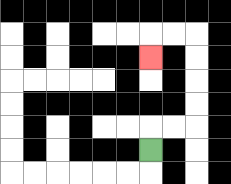{'start': '[6, 6]', 'end': '[6, 2]', 'path_directions': 'U,R,R,U,U,U,U,L,L,D', 'path_coordinates': '[[6, 6], [6, 5], [7, 5], [8, 5], [8, 4], [8, 3], [8, 2], [8, 1], [7, 1], [6, 1], [6, 2]]'}